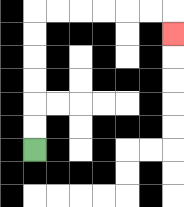{'start': '[1, 6]', 'end': '[7, 1]', 'path_directions': 'U,U,U,U,U,U,R,R,R,R,R,R,D', 'path_coordinates': '[[1, 6], [1, 5], [1, 4], [1, 3], [1, 2], [1, 1], [1, 0], [2, 0], [3, 0], [4, 0], [5, 0], [6, 0], [7, 0], [7, 1]]'}